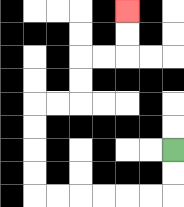{'start': '[7, 6]', 'end': '[5, 0]', 'path_directions': 'D,D,L,L,L,L,L,L,U,U,U,U,R,R,U,U,R,R,U,U', 'path_coordinates': '[[7, 6], [7, 7], [7, 8], [6, 8], [5, 8], [4, 8], [3, 8], [2, 8], [1, 8], [1, 7], [1, 6], [1, 5], [1, 4], [2, 4], [3, 4], [3, 3], [3, 2], [4, 2], [5, 2], [5, 1], [5, 0]]'}